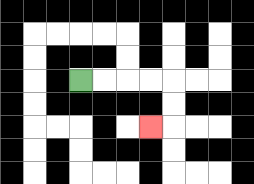{'start': '[3, 3]', 'end': '[6, 5]', 'path_directions': 'R,R,R,R,D,D,L', 'path_coordinates': '[[3, 3], [4, 3], [5, 3], [6, 3], [7, 3], [7, 4], [7, 5], [6, 5]]'}